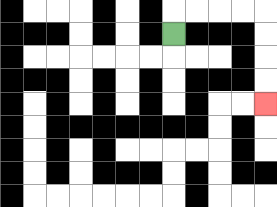{'start': '[7, 1]', 'end': '[11, 4]', 'path_directions': 'U,R,R,R,R,D,D,D,D', 'path_coordinates': '[[7, 1], [7, 0], [8, 0], [9, 0], [10, 0], [11, 0], [11, 1], [11, 2], [11, 3], [11, 4]]'}